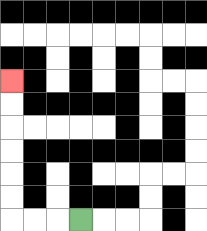{'start': '[3, 9]', 'end': '[0, 3]', 'path_directions': 'L,L,L,U,U,U,U,U,U', 'path_coordinates': '[[3, 9], [2, 9], [1, 9], [0, 9], [0, 8], [0, 7], [0, 6], [0, 5], [0, 4], [0, 3]]'}